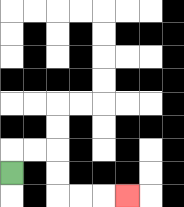{'start': '[0, 7]', 'end': '[5, 8]', 'path_directions': 'U,R,R,D,D,R,R,R', 'path_coordinates': '[[0, 7], [0, 6], [1, 6], [2, 6], [2, 7], [2, 8], [3, 8], [4, 8], [5, 8]]'}